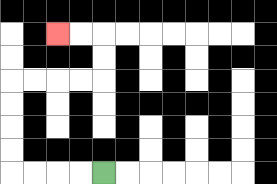{'start': '[4, 7]', 'end': '[2, 1]', 'path_directions': 'L,L,L,L,U,U,U,U,R,R,R,R,U,U,L,L', 'path_coordinates': '[[4, 7], [3, 7], [2, 7], [1, 7], [0, 7], [0, 6], [0, 5], [0, 4], [0, 3], [1, 3], [2, 3], [3, 3], [4, 3], [4, 2], [4, 1], [3, 1], [2, 1]]'}